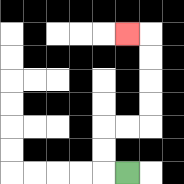{'start': '[5, 7]', 'end': '[5, 1]', 'path_directions': 'L,U,U,R,R,U,U,U,U,L', 'path_coordinates': '[[5, 7], [4, 7], [4, 6], [4, 5], [5, 5], [6, 5], [6, 4], [6, 3], [6, 2], [6, 1], [5, 1]]'}